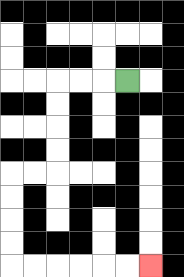{'start': '[5, 3]', 'end': '[6, 11]', 'path_directions': 'L,L,L,D,D,D,D,L,L,D,D,D,D,R,R,R,R,R,R', 'path_coordinates': '[[5, 3], [4, 3], [3, 3], [2, 3], [2, 4], [2, 5], [2, 6], [2, 7], [1, 7], [0, 7], [0, 8], [0, 9], [0, 10], [0, 11], [1, 11], [2, 11], [3, 11], [4, 11], [5, 11], [6, 11]]'}